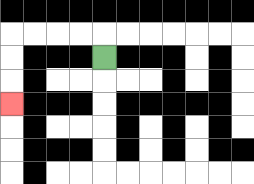{'start': '[4, 2]', 'end': '[0, 4]', 'path_directions': 'U,L,L,L,L,D,D,D', 'path_coordinates': '[[4, 2], [4, 1], [3, 1], [2, 1], [1, 1], [0, 1], [0, 2], [0, 3], [0, 4]]'}